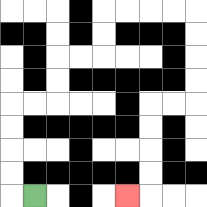{'start': '[1, 8]', 'end': '[5, 8]', 'path_directions': 'L,U,U,U,U,R,R,U,U,R,R,U,U,R,R,R,R,D,D,D,D,L,L,D,D,D,D,L', 'path_coordinates': '[[1, 8], [0, 8], [0, 7], [0, 6], [0, 5], [0, 4], [1, 4], [2, 4], [2, 3], [2, 2], [3, 2], [4, 2], [4, 1], [4, 0], [5, 0], [6, 0], [7, 0], [8, 0], [8, 1], [8, 2], [8, 3], [8, 4], [7, 4], [6, 4], [6, 5], [6, 6], [6, 7], [6, 8], [5, 8]]'}